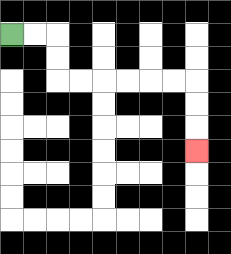{'start': '[0, 1]', 'end': '[8, 6]', 'path_directions': 'R,R,D,D,R,R,R,R,R,R,D,D,D', 'path_coordinates': '[[0, 1], [1, 1], [2, 1], [2, 2], [2, 3], [3, 3], [4, 3], [5, 3], [6, 3], [7, 3], [8, 3], [8, 4], [8, 5], [8, 6]]'}